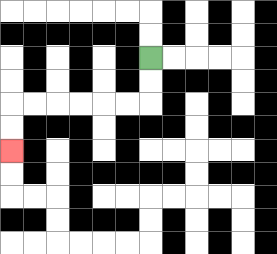{'start': '[6, 2]', 'end': '[0, 6]', 'path_directions': 'D,D,L,L,L,L,L,L,D,D', 'path_coordinates': '[[6, 2], [6, 3], [6, 4], [5, 4], [4, 4], [3, 4], [2, 4], [1, 4], [0, 4], [0, 5], [0, 6]]'}